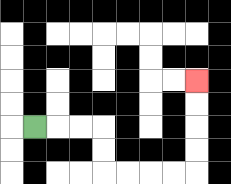{'start': '[1, 5]', 'end': '[8, 3]', 'path_directions': 'R,R,R,D,D,R,R,R,R,U,U,U,U', 'path_coordinates': '[[1, 5], [2, 5], [3, 5], [4, 5], [4, 6], [4, 7], [5, 7], [6, 7], [7, 7], [8, 7], [8, 6], [8, 5], [8, 4], [8, 3]]'}